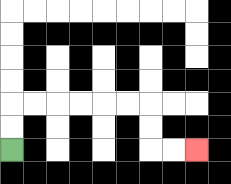{'start': '[0, 6]', 'end': '[8, 6]', 'path_directions': 'U,U,R,R,R,R,R,R,D,D,R,R', 'path_coordinates': '[[0, 6], [0, 5], [0, 4], [1, 4], [2, 4], [3, 4], [4, 4], [5, 4], [6, 4], [6, 5], [6, 6], [7, 6], [8, 6]]'}